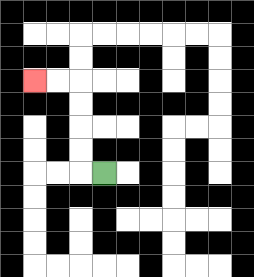{'start': '[4, 7]', 'end': '[1, 3]', 'path_directions': 'L,U,U,U,U,L,L', 'path_coordinates': '[[4, 7], [3, 7], [3, 6], [3, 5], [3, 4], [3, 3], [2, 3], [1, 3]]'}